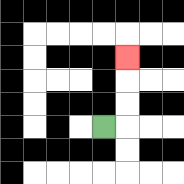{'start': '[4, 5]', 'end': '[5, 2]', 'path_directions': 'R,U,U,U', 'path_coordinates': '[[4, 5], [5, 5], [5, 4], [5, 3], [5, 2]]'}